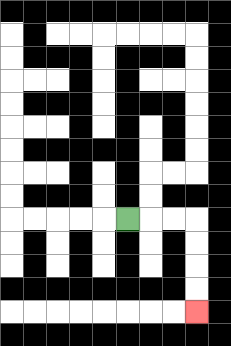{'start': '[5, 9]', 'end': '[8, 13]', 'path_directions': 'R,R,R,D,D,D,D', 'path_coordinates': '[[5, 9], [6, 9], [7, 9], [8, 9], [8, 10], [8, 11], [8, 12], [8, 13]]'}